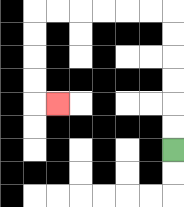{'start': '[7, 6]', 'end': '[2, 4]', 'path_directions': 'U,U,U,U,U,U,L,L,L,L,L,L,D,D,D,D,R', 'path_coordinates': '[[7, 6], [7, 5], [7, 4], [7, 3], [7, 2], [7, 1], [7, 0], [6, 0], [5, 0], [4, 0], [3, 0], [2, 0], [1, 0], [1, 1], [1, 2], [1, 3], [1, 4], [2, 4]]'}